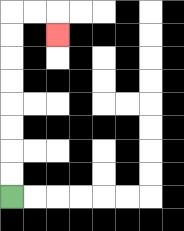{'start': '[0, 8]', 'end': '[2, 1]', 'path_directions': 'U,U,U,U,U,U,U,U,R,R,D', 'path_coordinates': '[[0, 8], [0, 7], [0, 6], [0, 5], [0, 4], [0, 3], [0, 2], [0, 1], [0, 0], [1, 0], [2, 0], [2, 1]]'}